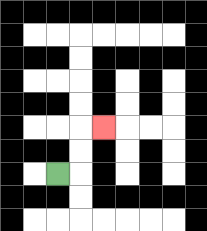{'start': '[2, 7]', 'end': '[4, 5]', 'path_directions': 'R,U,U,R', 'path_coordinates': '[[2, 7], [3, 7], [3, 6], [3, 5], [4, 5]]'}